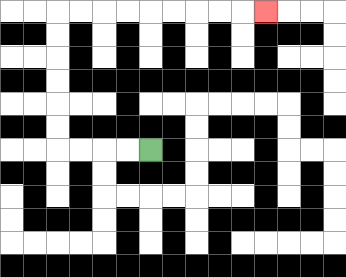{'start': '[6, 6]', 'end': '[11, 0]', 'path_directions': 'L,L,L,L,U,U,U,U,U,U,R,R,R,R,R,R,R,R,R', 'path_coordinates': '[[6, 6], [5, 6], [4, 6], [3, 6], [2, 6], [2, 5], [2, 4], [2, 3], [2, 2], [2, 1], [2, 0], [3, 0], [4, 0], [5, 0], [6, 0], [7, 0], [8, 0], [9, 0], [10, 0], [11, 0]]'}